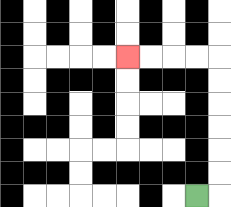{'start': '[8, 8]', 'end': '[5, 2]', 'path_directions': 'R,U,U,U,U,U,U,L,L,L,L', 'path_coordinates': '[[8, 8], [9, 8], [9, 7], [9, 6], [9, 5], [9, 4], [9, 3], [9, 2], [8, 2], [7, 2], [6, 2], [5, 2]]'}